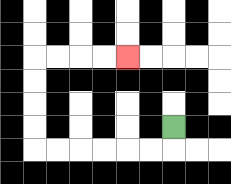{'start': '[7, 5]', 'end': '[5, 2]', 'path_directions': 'D,L,L,L,L,L,L,U,U,U,U,R,R,R,R', 'path_coordinates': '[[7, 5], [7, 6], [6, 6], [5, 6], [4, 6], [3, 6], [2, 6], [1, 6], [1, 5], [1, 4], [1, 3], [1, 2], [2, 2], [3, 2], [4, 2], [5, 2]]'}